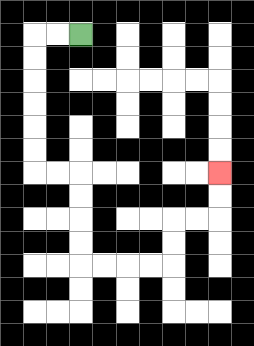{'start': '[3, 1]', 'end': '[9, 7]', 'path_directions': 'L,L,D,D,D,D,D,D,R,R,D,D,D,D,R,R,R,R,U,U,R,R,U,U', 'path_coordinates': '[[3, 1], [2, 1], [1, 1], [1, 2], [1, 3], [1, 4], [1, 5], [1, 6], [1, 7], [2, 7], [3, 7], [3, 8], [3, 9], [3, 10], [3, 11], [4, 11], [5, 11], [6, 11], [7, 11], [7, 10], [7, 9], [8, 9], [9, 9], [9, 8], [9, 7]]'}